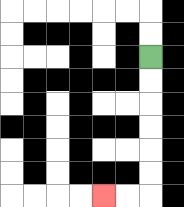{'start': '[6, 2]', 'end': '[4, 8]', 'path_directions': 'D,D,D,D,D,D,L,L', 'path_coordinates': '[[6, 2], [6, 3], [6, 4], [6, 5], [6, 6], [6, 7], [6, 8], [5, 8], [4, 8]]'}